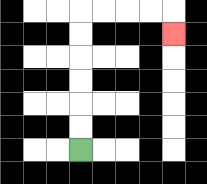{'start': '[3, 6]', 'end': '[7, 1]', 'path_directions': 'U,U,U,U,U,U,R,R,R,R,D', 'path_coordinates': '[[3, 6], [3, 5], [3, 4], [3, 3], [3, 2], [3, 1], [3, 0], [4, 0], [5, 0], [6, 0], [7, 0], [7, 1]]'}